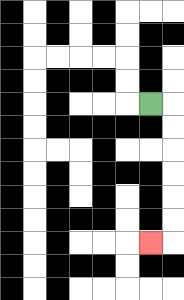{'start': '[6, 4]', 'end': '[6, 10]', 'path_directions': 'R,D,D,D,D,D,D,L', 'path_coordinates': '[[6, 4], [7, 4], [7, 5], [7, 6], [7, 7], [7, 8], [7, 9], [7, 10], [6, 10]]'}